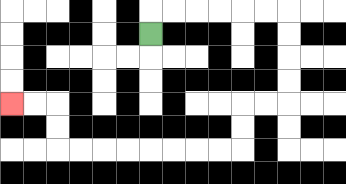{'start': '[6, 1]', 'end': '[0, 4]', 'path_directions': 'U,R,R,R,R,R,R,D,D,D,D,L,L,D,D,L,L,L,L,L,L,L,L,U,U,L,L', 'path_coordinates': '[[6, 1], [6, 0], [7, 0], [8, 0], [9, 0], [10, 0], [11, 0], [12, 0], [12, 1], [12, 2], [12, 3], [12, 4], [11, 4], [10, 4], [10, 5], [10, 6], [9, 6], [8, 6], [7, 6], [6, 6], [5, 6], [4, 6], [3, 6], [2, 6], [2, 5], [2, 4], [1, 4], [0, 4]]'}